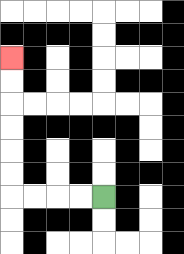{'start': '[4, 8]', 'end': '[0, 2]', 'path_directions': 'L,L,L,L,U,U,U,U,U,U', 'path_coordinates': '[[4, 8], [3, 8], [2, 8], [1, 8], [0, 8], [0, 7], [0, 6], [0, 5], [0, 4], [0, 3], [0, 2]]'}